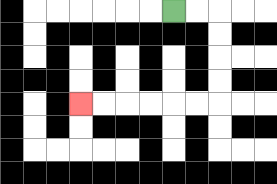{'start': '[7, 0]', 'end': '[3, 4]', 'path_directions': 'R,R,D,D,D,D,L,L,L,L,L,L', 'path_coordinates': '[[7, 0], [8, 0], [9, 0], [9, 1], [9, 2], [9, 3], [9, 4], [8, 4], [7, 4], [6, 4], [5, 4], [4, 4], [3, 4]]'}